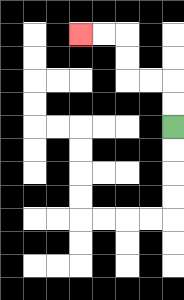{'start': '[7, 5]', 'end': '[3, 1]', 'path_directions': 'U,U,L,L,U,U,L,L', 'path_coordinates': '[[7, 5], [7, 4], [7, 3], [6, 3], [5, 3], [5, 2], [5, 1], [4, 1], [3, 1]]'}